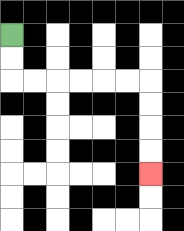{'start': '[0, 1]', 'end': '[6, 7]', 'path_directions': 'D,D,R,R,R,R,R,R,D,D,D,D', 'path_coordinates': '[[0, 1], [0, 2], [0, 3], [1, 3], [2, 3], [3, 3], [4, 3], [5, 3], [6, 3], [6, 4], [6, 5], [6, 6], [6, 7]]'}